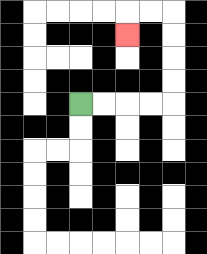{'start': '[3, 4]', 'end': '[5, 1]', 'path_directions': 'R,R,R,R,U,U,U,U,L,L,D', 'path_coordinates': '[[3, 4], [4, 4], [5, 4], [6, 4], [7, 4], [7, 3], [7, 2], [7, 1], [7, 0], [6, 0], [5, 0], [5, 1]]'}